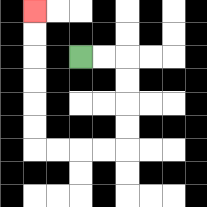{'start': '[3, 2]', 'end': '[1, 0]', 'path_directions': 'R,R,D,D,D,D,L,L,L,L,U,U,U,U,U,U', 'path_coordinates': '[[3, 2], [4, 2], [5, 2], [5, 3], [5, 4], [5, 5], [5, 6], [4, 6], [3, 6], [2, 6], [1, 6], [1, 5], [1, 4], [1, 3], [1, 2], [1, 1], [1, 0]]'}